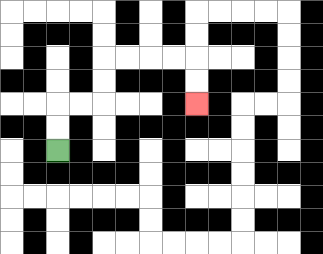{'start': '[2, 6]', 'end': '[8, 4]', 'path_directions': 'U,U,R,R,U,U,R,R,R,R,D,D', 'path_coordinates': '[[2, 6], [2, 5], [2, 4], [3, 4], [4, 4], [4, 3], [4, 2], [5, 2], [6, 2], [7, 2], [8, 2], [8, 3], [8, 4]]'}